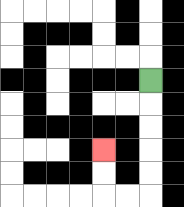{'start': '[6, 3]', 'end': '[4, 6]', 'path_directions': 'D,D,D,D,D,L,L,U,U', 'path_coordinates': '[[6, 3], [6, 4], [6, 5], [6, 6], [6, 7], [6, 8], [5, 8], [4, 8], [4, 7], [4, 6]]'}